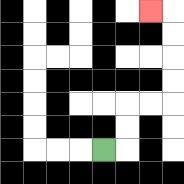{'start': '[4, 6]', 'end': '[6, 0]', 'path_directions': 'R,U,U,R,R,U,U,U,U,L', 'path_coordinates': '[[4, 6], [5, 6], [5, 5], [5, 4], [6, 4], [7, 4], [7, 3], [7, 2], [7, 1], [7, 0], [6, 0]]'}